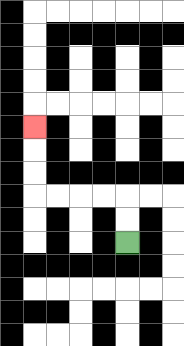{'start': '[5, 10]', 'end': '[1, 5]', 'path_directions': 'U,U,L,L,L,L,U,U,U', 'path_coordinates': '[[5, 10], [5, 9], [5, 8], [4, 8], [3, 8], [2, 8], [1, 8], [1, 7], [1, 6], [1, 5]]'}